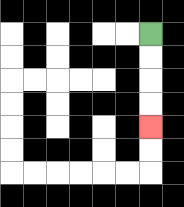{'start': '[6, 1]', 'end': '[6, 5]', 'path_directions': 'D,D,D,D', 'path_coordinates': '[[6, 1], [6, 2], [6, 3], [6, 4], [6, 5]]'}